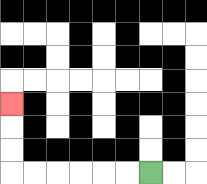{'start': '[6, 7]', 'end': '[0, 4]', 'path_directions': 'L,L,L,L,L,L,U,U,U', 'path_coordinates': '[[6, 7], [5, 7], [4, 7], [3, 7], [2, 7], [1, 7], [0, 7], [0, 6], [0, 5], [0, 4]]'}